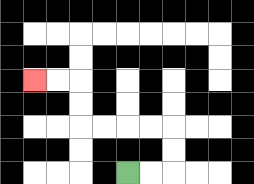{'start': '[5, 7]', 'end': '[1, 3]', 'path_directions': 'R,R,U,U,L,L,L,L,U,U,L,L', 'path_coordinates': '[[5, 7], [6, 7], [7, 7], [7, 6], [7, 5], [6, 5], [5, 5], [4, 5], [3, 5], [3, 4], [3, 3], [2, 3], [1, 3]]'}